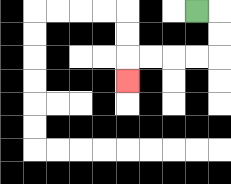{'start': '[8, 0]', 'end': '[5, 3]', 'path_directions': 'R,D,D,L,L,L,L,D', 'path_coordinates': '[[8, 0], [9, 0], [9, 1], [9, 2], [8, 2], [7, 2], [6, 2], [5, 2], [5, 3]]'}